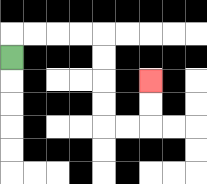{'start': '[0, 2]', 'end': '[6, 3]', 'path_directions': 'U,R,R,R,R,D,D,D,D,R,R,U,U', 'path_coordinates': '[[0, 2], [0, 1], [1, 1], [2, 1], [3, 1], [4, 1], [4, 2], [4, 3], [4, 4], [4, 5], [5, 5], [6, 5], [6, 4], [6, 3]]'}